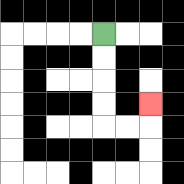{'start': '[4, 1]', 'end': '[6, 4]', 'path_directions': 'D,D,D,D,R,R,U', 'path_coordinates': '[[4, 1], [4, 2], [4, 3], [4, 4], [4, 5], [5, 5], [6, 5], [6, 4]]'}